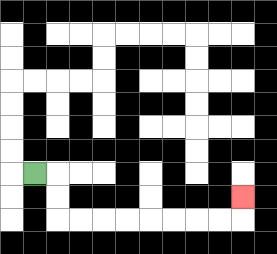{'start': '[1, 7]', 'end': '[10, 8]', 'path_directions': 'R,D,D,R,R,R,R,R,R,R,R,U', 'path_coordinates': '[[1, 7], [2, 7], [2, 8], [2, 9], [3, 9], [4, 9], [5, 9], [6, 9], [7, 9], [8, 9], [9, 9], [10, 9], [10, 8]]'}